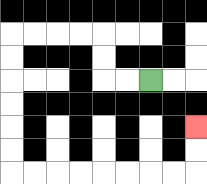{'start': '[6, 3]', 'end': '[8, 5]', 'path_directions': 'L,L,U,U,L,L,L,L,D,D,D,D,D,D,R,R,R,R,R,R,R,R,U,U', 'path_coordinates': '[[6, 3], [5, 3], [4, 3], [4, 2], [4, 1], [3, 1], [2, 1], [1, 1], [0, 1], [0, 2], [0, 3], [0, 4], [0, 5], [0, 6], [0, 7], [1, 7], [2, 7], [3, 7], [4, 7], [5, 7], [6, 7], [7, 7], [8, 7], [8, 6], [8, 5]]'}